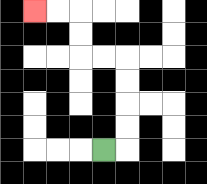{'start': '[4, 6]', 'end': '[1, 0]', 'path_directions': 'R,U,U,U,U,L,L,U,U,L,L', 'path_coordinates': '[[4, 6], [5, 6], [5, 5], [5, 4], [5, 3], [5, 2], [4, 2], [3, 2], [3, 1], [3, 0], [2, 0], [1, 0]]'}